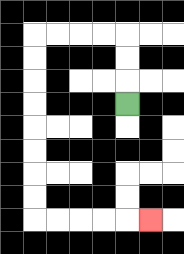{'start': '[5, 4]', 'end': '[6, 9]', 'path_directions': 'U,U,U,L,L,L,L,D,D,D,D,D,D,D,D,R,R,R,R,R', 'path_coordinates': '[[5, 4], [5, 3], [5, 2], [5, 1], [4, 1], [3, 1], [2, 1], [1, 1], [1, 2], [1, 3], [1, 4], [1, 5], [1, 6], [1, 7], [1, 8], [1, 9], [2, 9], [3, 9], [4, 9], [5, 9], [6, 9]]'}